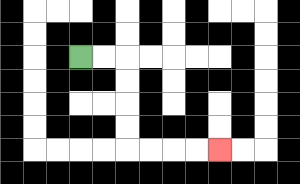{'start': '[3, 2]', 'end': '[9, 6]', 'path_directions': 'R,R,D,D,D,D,R,R,R,R', 'path_coordinates': '[[3, 2], [4, 2], [5, 2], [5, 3], [5, 4], [5, 5], [5, 6], [6, 6], [7, 6], [8, 6], [9, 6]]'}